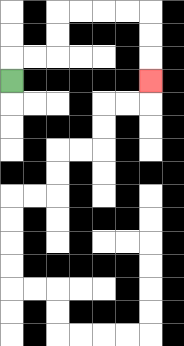{'start': '[0, 3]', 'end': '[6, 3]', 'path_directions': 'U,R,R,U,U,R,R,R,R,D,D,D', 'path_coordinates': '[[0, 3], [0, 2], [1, 2], [2, 2], [2, 1], [2, 0], [3, 0], [4, 0], [5, 0], [6, 0], [6, 1], [6, 2], [6, 3]]'}